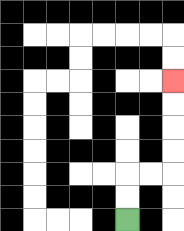{'start': '[5, 9]', 'end': '[7, 3]', 'path_directions': 'U,U,R,R,U,U,U,U', 'path_coordinates': '[[5, 9], [5, 8], [5, 7], [6, 7], [7, 7], [7, 6], [7, 5], [7, 4], [7, 3]]'}